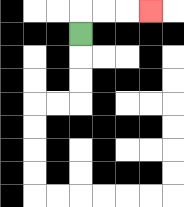{'start': '[3, 1]', 'end': '[6, 0]', 'path_directions': 'U,R,R,R', 'path_coordinates': '[[3, 1], [3, 0], [4, 0], [5, 0], [6, 0]]'}